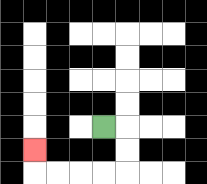{'start': '[4, 5]', 'end': '[1, 6]', 'path_directions': 'R,D,D,L,L,L,L,U', 'path_coordinates': '[[4, 5], [5, 5], [5, 6], [5, 7], [4, 7], [3, 7], [2, 7], [1, 7], [1, 6]]'}